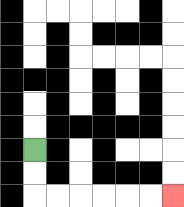{'start': '[1, 6]', 'end': '[7, 8]', 'path_directions': 'D,D,R,R,R,R,R,R', 'path_coordinates': '[[1, 6], [1, 7], [1, 8], [2, 8], [3, 8], [4, 8], [5, 8], [6, 8], [7, 8]]'}